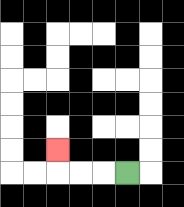{'start': '[5, 7]', 'end': '[2, 6]', 'path_directions': 'L,L,L,U', 'path_coordinates': '[[5, 7], [4, 7], [3, 7], [2, 7], [2, 6]]'}